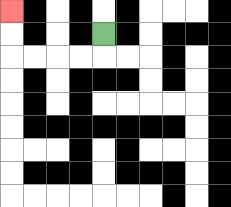{'start': '[4, 1]', 'end': '[0, 0]', 'path_directions': 'D,L,L,L,L,U,U', 'path_coordinates': '[[4, 1], [4, 2], [3, 2], [2, 2], [1, 2], [0, 2], [0, 1], [0, 0]]'}